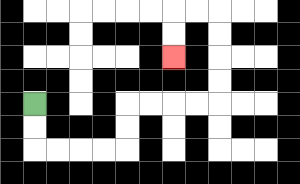{'start': '[1, 4]', 'end': '[7, 2]', 'path_directions': 'D,D,R,R,R,R,U,U,R,R,R,R,U,U,U,U,L,L,D,D', 'path_coordinates': '[[1, 4], [1, 5], [1, 6], [2, 6], [3, 6], [4, 6], [5, 6], [5, 5], [5, 4], [6, 4], [7, 4], [8, 4], [9, 4], [9, 3], [9, 2], [9, 1], [9, 0], [8, 0], [7, 0], [7, 1], [7, 2]]'}